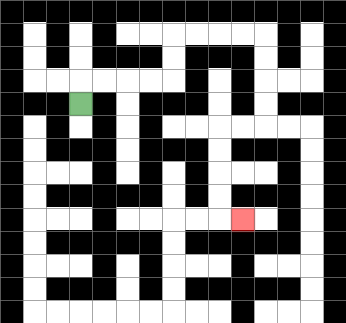{'start': '[3, 4]', 'end': '[10, 9]', 'path_directions': 'U,R,R,R,R,U,U,R,R,R,R,D,D,D,D,L,L,D,D,D,D,R', 'path_coordinates': '[[3, 4], [3, 3], [4, 3], [5, 3], [6, 3], [7, 3], [7, 2], [7, 1], [8, 1], [9, 1], [10, 1], [11, 1], [11, 2], [11, 3], [11, 4], [11, 5], [10, 5], [9, 5], [9, 6], [9, 7], [9, 8], [9, 9], [10, 9]]'}